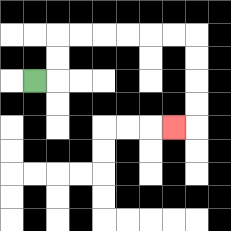{'start': '[1, 3]', 'end': '[7, 5]', 'path_directions': 'R,U,U,R,R,R,R,R,R,D,D,D,D,L', 'path_coordinates': '[[1, 3], [2, 3], [2, 2], [2, 1], [3, 1], [4, 1], [5, 1], [6, 1], [7, 1], [8, 1], [8, 2], [8, 3], [8, 4], [8, 5], [7, 5]]'}